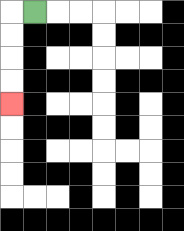{'start': '[1, 0]', 'end': '[0, 4]', 'path_directions': 'L,D,D,D,D', 'path_coordinates': '[[1, 0], [0, 0], [0, 1], [0, 2], [0, 3], [0, 4]]'}